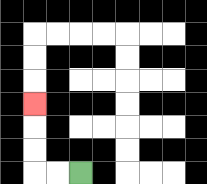{'start': '[3, 7]', 'end': '[1, 4]', 'path_directions': 'L,L,U,U,U', 'path_coordinates': '[[3, 7], [2, 7], [1, 7], [1, 6], [1, 5], [1, 4]]'}